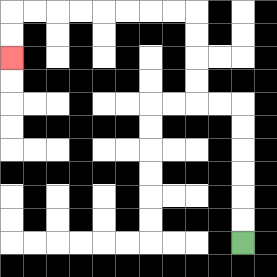{'start': '[10, 10]', 'end': '[0, 2]', 'path_directions': 'U,U,U,U,U,U,L,L,U,U,U,U,L,L,L,L,L,L,L,L,D,D', 'path_coordinates': '[[10, 10], [10, 9], [10, 8], [10, 7], [10, 6], [10, 5], [10, 4], [9, 4], [8, 4], [8, 3], [8, 2], [8, 1], [8, 0], [7, 0], [6, 0], [5, 0], [4, 0], [3, 0], [2, 0], [1, 0], [0, 0], [0, 1], [0, 2]]'}